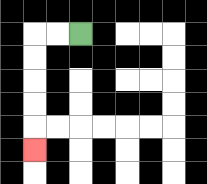{'start': '[3, 1]', 'end': '[1, 6]', 'path_directions': 'L,L,D,D,D,D,D', 'path_coordinates': '[[3, 1], [2, 1], [1, 1], [1, 2], [1, 3], [1, 4], [1, 5], [1, 6]]'}